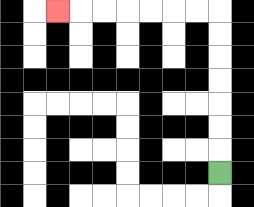{'start': '[9, 7]', 'end': '[2, 0]', 'path_directions': 'U,U,U,U,U,U,U,L,L,L,L,L,L,L', 'path_coordinates': '[[9, 7], [9, 6], [9, 5], [9, 4], [9, 3], [9, 2], [9, 1], [9, 0], [8, 0], [7, 0], [6, 0], [5, 0], [4, 0], [3, 0], [2, 0]]'}